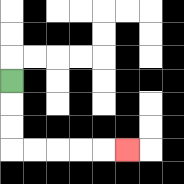{'start': '[0, 3]', 'end': '[5, 6]', 'path_directions': 'D,D,D,R,R,R,R,R', 'path_coordinates': '[[0, 3], [0, 4], [0, 5], [0, 6], [1, 6], [2, 6], [3, 6], [4, 6], [5, 6]]'}